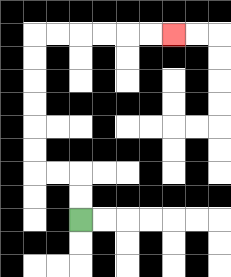{'start': '[3, 9]', 'end': '[7, 1]', 'path_directions': 'U,U,L,L,U,U,U,U,U,U,R,R,R,R,R,R', 'path_coordinates': '[[3, 9], [3, 8], [3, 7], [2, 7], [1, 7], [1, 6], [1, 5], [1, 4], [1, 3], [1, 2], [1, 1], [2, 1], [3, 1], [4, 1], [5, 1], [6, 1], [7, 1]]'}